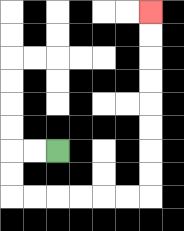{'start': '[2, 6]', 'end': '[6, 0]', 'path_directions': 'L,L,D,D,R,R,R,R,R,R,U,U,U,U,U,U,U,U', 'path_coordinates': '[[2, 6], [1, 6], [0, 6], [0, 7], [0, 8], [1, 8], [2, 8], [3, 8], [4, 8], [5, 8], [6, 8], [6, 7], [6, 6], [6, 5], [6, 4], [6, 3], [6, 2], [6, 1], [6, 0]]'}